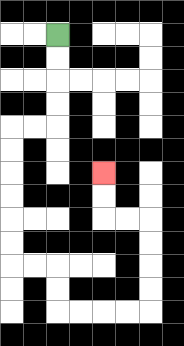{'start': '[2, 1]', 'end': '[4, 7]', 'path_directions': 'D,D,D,D,L,L,D,D,D,D,D,D,R,R,D,D,R,R,R,R,U,U,U,U,L,L,U,U', 'path_coordinates': '[[2, 1], [2, 2], [2, 3], [2, 4], [2, 5], [1, 5], [0, 5], [0, 6], [0, 7], [0, 8], [0, 9], [0, 10], [0, 11], [1, 11], [2, 11], [2, 12], [2, 13], [3, 13], [4, 13], [5, 13], [6, 13], [6, 12], [6, 11], [6, 10], [6, 9], [5, 9], [4, 9], [4, 8], [4, 7]]'}